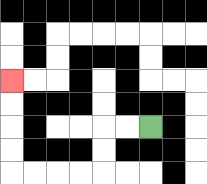{'start': '[6, 5]', 'end': '[0, 3]', 'path_directions': 'L,L,D,D,L,L,L,L,U,U,U,U', 'path_coordinates': '[[6, 5], [5, 5], [4, 5], [4, 6], [4, 7], [3, 7], [2, 7], [1, 7], [0, 7], [0, 6], [0, 5], [0, 4], [0, 3]]'}